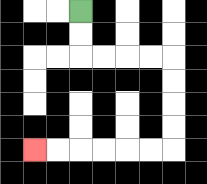{'start': '[3, 0]', 'end': '[1, 6]', 'path_directions': 'D,D,R,R,R,R,D,D,D,D,L,L,L,L,L,L', 'path_coordinates': '[[3, 0], [3, 1], [3, 2], [4, 2], [5, 2], [6, 2], [7, 2], [7, 3], [7, 4], [7, 5], [7, 6], [6, 6], [5, 6], [4, 6], [3, 6], [2, 6], [1, 6]]'}